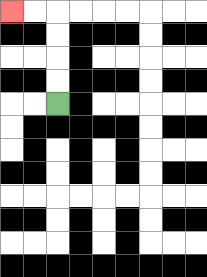{'start': '[2, 4]', 'end': '[0, 0]', 'path_directions': 'U,U,U,U,L,L', 'path_coordinates': '[[2, 4], [2, 3], [2, 2], [2, 1], [2, 0], [1, 0], [0, 0]]'}